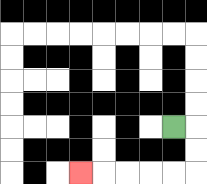{'start': '[7, 5]', 'end': '[3, 7]', 'path_directions': 'R,D,D,L,L,L,L,L', 'path_coordinates': '[[7, 5], [8, 5], [8, 6], [8, 7], [7, 7], [6, 7], [5, 7], [4, 7], [3, 7]]'}